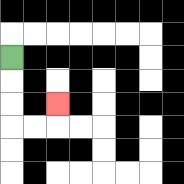{'start': '[0, 2]', 'end': '[2, 4]', 'path_directions': 'D,D,D,R,R,U', 'path_coordinates': '[[0, 2], [0, 3], [0, 4], [0, 5], [1, 5], [2, 5], [2, 4]]'}